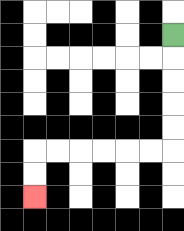{'start': '[7, 1]', 'end': '[1, 8]', 'path_directions': 'D,D,D,D,D,L,L,L,L,L,L,D,D', 'path_coordinates': '[[7, 1], [7, 2], [7, 3], [7, 4], [7, 5], [7, 6], [6, 6], [5, 6], [4, 6], [3, 6], [2, 6], [1, 6], [1, 7], [1, 8]]'}